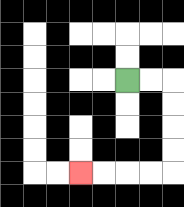{'start': '[5, 3]', 'end': '[3, 7]', 'path_directions': 'R,R,D,D,D,D,L,L,L,L', 'path_coordinates': '[[5, 3], [6, 3], [7, 3], [7, 4], [7, 5], [7, 6], [7, 7], [6, 7], [5, 7], [4, 7], [3, 7]]'}